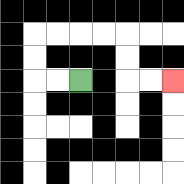{'start': '[3, 3]', 'end': '[7, 3]', 'path_directions': 'L,L,U,U,R,R,R,R,D,D,R,R', 'path_coordinates': '[[3, 3], [2, 3], [1, 3], [1, 2], [1, 1], [2, 1], [3, 1], [4, 1], [5, 1], [5, 2], [5, 3], [6, 3], [7, 3]]'}